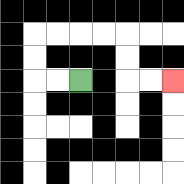{'start': '[3, 3]', 'end': '[7, 3]', 'path_directions': 'L,L,U,U,R,R,R,R,D,D,R,R', 'path_coordinates': '[[3, 3], [2, 3], [1, 3], [1, 2], [1, 1], [2, 1], [3, 1], [4, 1], [5, 1], [5, 2], [5, 3], [6, 3], [7, 3]]'}